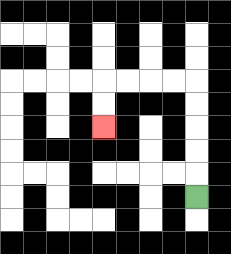{'start': '[8, 8]', 'end': '[4, 5]', 'path_directions': 'U,U,U,U,U,L,L,L,L,D,D', 'path_coordinates': '[[8, 8], [8, 7], [8, 6], [8, 5], [8, 4], [8, 3], [7, 3], [6, 3], [5, 3], [4, 3], [4, 4], [4, 5]]'}